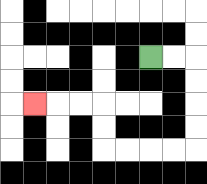{'start': '[6, 2]', 'end': '[1, 4]', 'path_directions': 'R,R,D,D,D,D,L,L,L,L,U,U,L,L,L', 'path_coordinates': '[[6, 2], [7, 2], [8, 2], [8, 3], [8, 4], [8, 5], [8, 6], [7, 6], [6, 6], [5, 6], [4, 6], [4, 5], [4, 4], [3, 4], [2, 4], [1, 4]]'}